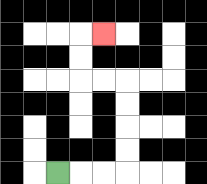{'start': '[2, 7]', 'end': '[4, 1]', 'path_directions': 'R,R,R,U,U,U,U,L,L,U,U,R', 'path_coordinates': '[[2, 7], [3, 7], [4, 7], [5, 7], [5, 6], [5, 5], [5, 4], [5, 3], [4, 3], [3, 3], [3, 2], [3, 1], [4, 1]]'}